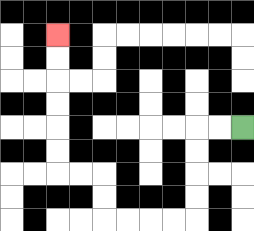{'start': '[10, 5]', 'end': '[2, 1]', 'path_directions': 'L,L,D,D,D,D,L,L,L,L,U,U,L,L,U,U,U,U,U,U', 'path_coordinates': '[[10, 5], [9, 5], [8, 5], [8, 6], [8, 7], [8, 8], [8, 9], [7, 9], [6, 9], [5, 9], [4, 9], [4, 8], [4, 7], [3, 7], [2, 7], [2, 6], [2, 5], [2, 4], [2, 3], [2, 2], [2, 1]]'}